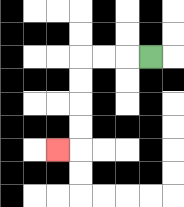{'start': '[6, 2]', 'end': '[2, 6]', 'path_directions': 'L,L,L,D,D,D,D,L', 'path_coordinates': '[[6, 2], [5, 2], [4, 2], [3, 2], [3, 3], [3, 4], [3, 5], [3, 6], [2, 6]]'}